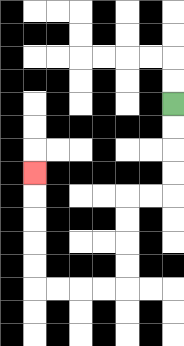{'start': '[7, 4]', 'end': '[1, 7]', 'path_directions': 'D,D,D,D,L,L,D,D,D,D,L,L,L,L,U,U,U,U,U', 'path_coordinates': '[[7, 4], [7, 5], [7, 6], [7, 7], [7, 8], [6, 8], [5, 8], [5, 9], [5, 10], [5, 11], [5, 12], [4, 12], [3, 12], [2, 12], [1, 12], [1, 11], [1, 10], [1, 9], [1, 8], [1, 7]]'}